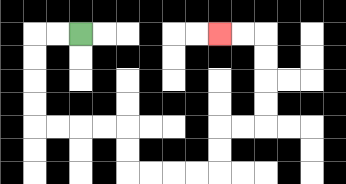{'start': '[3, 1]', 'end': '[9, 1]', 'path_directions': 'L,L,D,D,D,D,R,R,R,R,D,D,R,R,R,R,U,U,R,R,U,U,U,U,L,L', 'path_coordinates': '[[3, 1], [2, 1], [1, 1], [1, 2], [1, 3], [1, 4], [1, 5], [2, 5], [3, 5], [4, 5], [5, 5], [5, 6], [5, 7], [6, 7], [7, 7], [8, 7], [9, 7], [9, 6], [9, 5], [10, 5], [11, 5], [11, 4], [11, 3], [11, 2], [11, 1], [10, 1], [9, 1]]'}